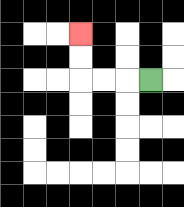{'start': '[6, 3]', 'end': '[3, 1]', 'path_directions': 'L,L,L,U,U', 'path_coordinates': '[[6, 3], [5, 3], [4, 3], [3, 3], [3, 2], [3, 1]]'}